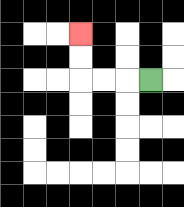{'start': '[6, 3]', 'end': '[3, 1]', 'path_directions': 'L,L,L,U,U', 'path_coordinates': '[[6, 3], [5, 3], [4, 3], [3, 3], [3, 2], [3, 1]]'}